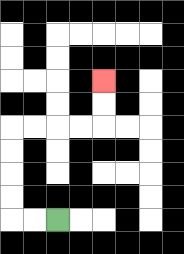{'start': '[2, 9]', 'end': '[4, 3]', 'path_directions': 'L,L,U,U,U,U,R,R,R,R,U,U', 'path_coordinates': '[[2, 9], [1, 9], [0, 9], [0, 8], [0, 7], [0, 6], [0, 5], [1, 5], [2, 5], [3, 5], [4, 5], [4, 4], [4, 3]]'}